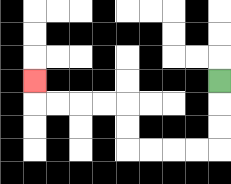{'start': '[9, 3]', 'end': '[1, 3]', 'path_directions': 'D,D,D,L,L,L,L,U,U,L,L,L,L,U', 'path_coordinates': '[[9, 3], [9, 4], [9, 5], [9, 6], [8, 6], [7, 6], [6, 6], [5, 6], [5, 5], [5, 4], [4, 4], [3, 4], [2, 4], [1, 4], [1, 3]]'}